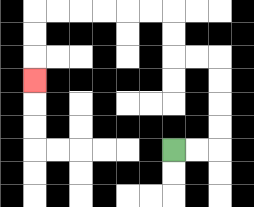{'start': '[7, 6]', 'end': '[1, 3]', 'path_directions': 'R,R,U,U,U,U,L,L,U,U,L,L,L,L,L,L,D,D,D', 'path_coordinates': '[[7, 6], [8, 6], [9, 6], [9, 5], [9, 4], [9, 3], [9, 2], [8, 2], [7, 2], [7, 1], [7, 0], [6, 0], [5, 0], [4, 0], [3, 0], [2, 0], [1, 0], [1, 1], [1, 2], [1, 3]]'}